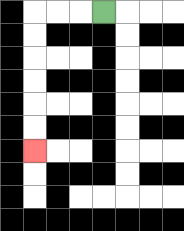{'start': '[4, 0]', 'end': '[1, 6]', 'path_directions': 'L,L,L,D,D,D,D,D,D', 'path_coordinates': '[[4, 0], [3, 0], [2, 0], [1, 0], [1, 1], [1, 2], [1, 3], [1, 4], [1, 5], [1, 6]]'}